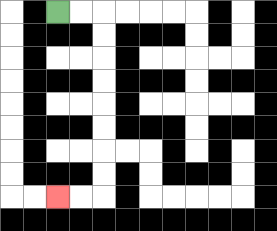{'start': '[2, 0]', 'end': '[2, 8]', 'path_directions': 'R,R,D,D,D,D,D,D,D,D,L,L', 'path_coordinates': '[[2, 0], [3, 0], [4, 0], [4, 1], [4, 2], [4, 3], [4, 4], [4, 5], [4, 6], [4, 7], [4, 8], [3, 8], [2, 8]]'}